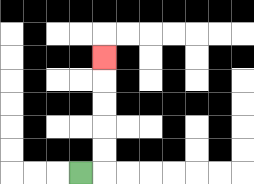{'start': '[3, 7]', 'end': '[4, 2]', 'path_directions': 'R,U,U,U,U,U', 'path_coordinates': '[[3, 7], [4, 7], [4, 6], [4, 5], [4, 4], [4, 3], [4, 2]]'}